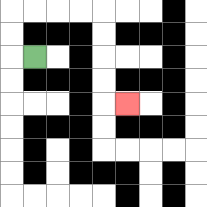{'start': '[1, 2]', 'end': '[5, 4]', 'path_directions': 'L,U,U,R,R,R,R,D,D,D,D,R', 'path_coordinates': '[[1, 2], [0, 2], [0, 1], [0, 0], [1, 0], [2, 0], [3, 0], [4, 0], [4, 1], [4, 2], [4, 3], [4, 4], [5, 4]]'}